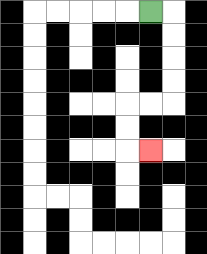{'start': '[6, 0]', 'end': '[6, 6]', 'path_directions': 'R,D,D,D,D,L,L,D,D,R', 'path_coordinates': '[[6, 0], [7, 0], [7, 1], [7, 2], [7, 3], [7, 4], [6, 4], [5, 4], [5, 5], [5, 6], [6, 6]]'}